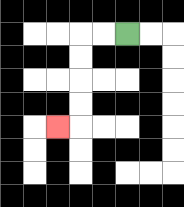{'start': '[5, 1]', 'end': '[2, 5]', 'path_directions': 'L,L,D,D,D,D,L', 'path_coordinates': '[[5, 1], [4, 1], [3, 1], [3, 2], [3, 3], [3, 4], [3, 5], [2, 5]]'}